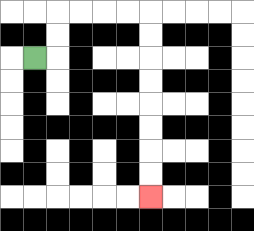{'start': '[1, 2]', 'end': '[6, 8]', 'path_directions': 'R,U,U,R,R,R,R,D,D,D,D,D,D,D,D', 'path_coordinates': '[[1, 2], [2, 2], [2, 1], [2, 0], [3, 0], [4, 0], [5, 0], [6, 0], [6, 1], [6, 2], [6, 3], [6, 4], [6, 5], [6, 6], [6, 7], [6, 8]]'}